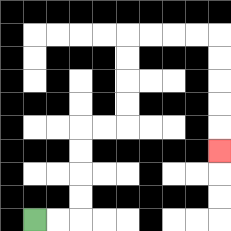{'start': '[1, 9]', 'end': '[9, 6]', 'path_directions': 'R,R,U,U,U,U,R,R,U,U,U,U,R,R,R,R,D,D,D,D,D', 'path_coordinates': '[[1, 9], [2, 9], [3, 9], [3, 8], [3, 7], [3, 6], [3, 5], [4, 5], [5, 5], [5, 4], [5, 3], [5, 2], [5, 1], [6, 1], [7, 1], [8, 1], [9, 1], [9, 2], [9, 3], [9, 4], [9, 5], [9, 6]]'}